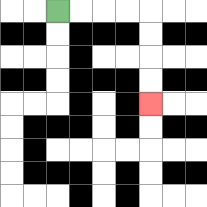{'start': '[2, 0]', 'end': '[6, 4]', 'path_directions': 'R,R,R,R,D,D,D,D', 'path_coordinates': '[[2, 0], [3, 0], [4, 0], [5, 0], [6, 0], [6, 1], [6, 2], [6, 3], [6, 4]]'}